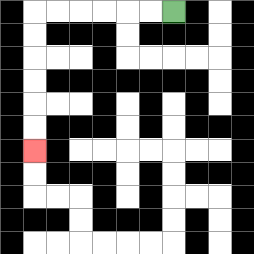{'start': '[7, 0]', 'end': '[1, 6]', 'path_directions': 'L,L,L,L,L,L,D,D,D,D,D,D', 'path_coordinates': '[[7, 0], [6, 0], [5, 0], [4, 0], [3, 0], [2, 0], [1, 0], [1, 1], [1, 2], [1, 3], [1, 4], [1, 5], [1, 6]]'}